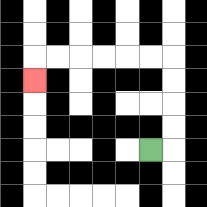{'start': '[6, 6]', 'end': '[1, 3]', 'path_directions': 'R,U,U,U,U,L,L,L,L,L,L,D', 'path_coordinates': '[[6, 6], [7, 6], [7, 5], [7, 4], [7, 3], [7, 2], [6, 2], [5, 2], [4, 2], [3, 2], [2, 2], [1, 2], [1, 3]]'}